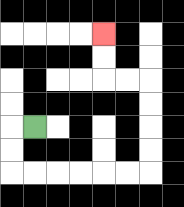{'start': '[1, 5]', 'end': '[4, 1]', 'path_directions': 'L,D,D,R,R,R,R,R,R,U,U,U,U,L,L,U,U', 'path_coordinates': '[[1, 5], [0, 5], [0, 6], [0, 7], [1, 7], [2, 7], [3, 7], [4, 7], [5, 7], [6, 7], [6, 6], [6, 5], [6, 4], [6, 3], [5, 3], [4, 3], [4, 2], [4, 1]]'}